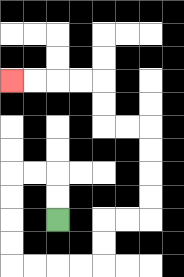{'start': '[2, 9]', 'end': '[0, 3]', 'path_directions': 'U,U,L,L,D,D,D,D,R,R,R,R,U,U,R,R,U,U,U,U,L,L,U,U,L,L,L,L', 'path_coordinates': '[[2, 9], [2, 8], [2, 7], [1, 7], [0, 7], [0, 8], [0, 9], [0, 10], [0, 11], [1, 11], [2, 11], [3, 11], [4, 11], [4, 10], [4, 9], [5, 9], [6, 9], [6, 8], [6, 7], [6, 6], [6, 5], [5, 5], [4, 5], [4, 4], [4, 3], [3, 3], [2, 3], [1, 3], [0, 3]]'}